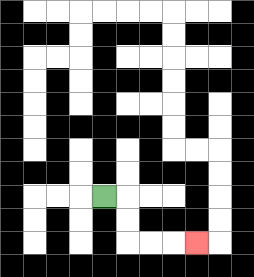{'start': '[4, 8]', 'end': '[8, 10]', 'path_directions': 'R,D,D,R,R,R', 'path_coordinates': '[[4, 8], [5, 8], [5, 9], [5, 10], [6, 10], [7, 10], [8, 10]]'}